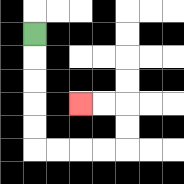{'start': '[1, 1]', 'end': '[3, 4]', 'path_directions': 'D,D,D,D,D,R,R,R,R,U,U,L,L', 'path_coordinates': '[[1, 1], [1, 2], [1, 3], [1, 4], [1, 5], [1, 6], [2, 6], [3, 6], [4, 6], [5, 6], [5, 5], [5, 4], [4, 4], [3, 4]]'}